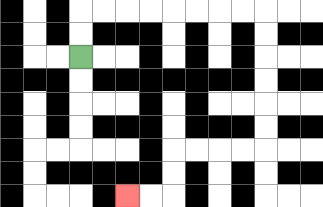{'start': '[3, 2]', 'end': '[5, 8]', 'path_directions': 'U,U,R,R,R,R,R,R,R,R,D,D,D,D,D,D,L,L,L,L,D,D,L,L', 'path_coordinates': '[[3, 2], [3, 1], [3, 0], [4, 0], [5, 0], [6, 0], [7, 0], [8, 0], [9, 0], [10, 0], [11, 0], [11, 1], [11, 2], [11, 3], [11, 4], [11, 5], [11, 6], [10, 6], [9, 6], [8, 6], [7, 6], [7, 7], [7, 8], [6, 8], [5, 8]]'}